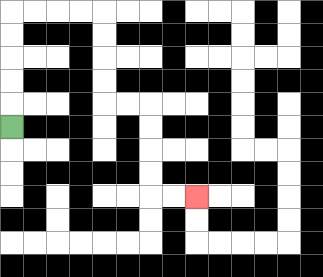{'start': '[0, 5]', 'end': '[8, 8]', 'path_directions': 'U,U,U,U,U,R,R,R,R,D,D,D,D,R,R,D,D,D,D,R,R', 'path_coordinates': '[[0, 5], [0, 4], [0, 3], [0, 2], [0, 1], [0, 0], [1, 0], [2, 0], [3, 0], [4, 0], [4, 1], [4, 2], [4, 3], [4, 4], [5, 4], [6, 4], [6, 5], [6, 6], [6, 7], [6, 8], [7, 8], [8, 8]]'}